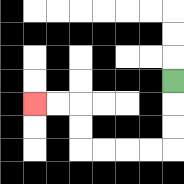{'start': '[7, 3]', 'end': '[1, 4]', 'path_directions': 'D,D,D,L,L,L,L,U,U,L,L', 'path_coordinates': '[[7, 3], [7, 4], [7, 5], [7, 6], [6, 6], [5, 6], [4, 6], [3, 6], [3, 5], [3, 4], [2, 4], [1, 4]]'}